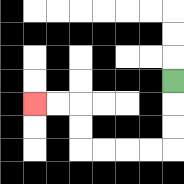{'start': '[7, 3]', 'end': '[1, 4]', 'path_directions': 'D,D,D,L,L,L,L,U,U,L,L', 'path_coordinates': '[[7, 3], [7, 4], [7, 5], [7, 6], [6, 6], [5, 6], [4, 6], [3, 6], [3, 5], [3, 4], [2, 4], [1, 4]]'}